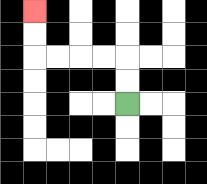{'start': '[5, 4]', 'end': '[1, 0]', 'path_directions': 'U,U,L,L,L,L,U,U', 'path_coordinates': '[[5, 4], [5, 3], [5, 2], [4, 2], [3, 2], [2, 2], [1, 2], [1, 1], [1, 0]]'}